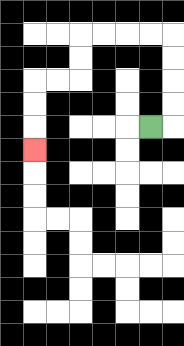{'start': '[6, 5]', 'end': '[1, 6]', 'path_directions': 'R,U,U,U,U,L,L,L,L,D,D,L,L,D,D,D', 'path_coordinates': '[[6, 5], [7, 5], [7, 4], [7, 3], [7, 2], [7, 1], [6, 1], [5, 1], [4, 1], [3, 1], [3, 2], [3, 3], [2, 3], [1, 3], [1, 4], [1, 5], [1, 6]]'}